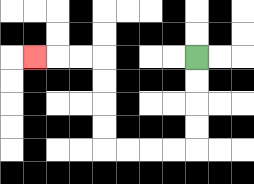{'start': '[8, 2]', 'end': '[1, 2]', 'path_directions': 'D,D,D,D,L,L,L,L,U,U,U,U,L,L,L', 'path_coordinates': '[[8, 2], [8, 3], [8, 4], [8, 5], [8, 6], [7, 6], [6, 6], [5, 6], [4, 6], [4, 5], [4, 4], [4, 3], [4, 2], [3, 2], [2, 2], [1, 2]]'}